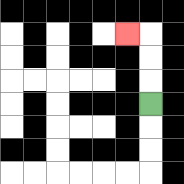{'start': '[6, 4]', 'end': '[5, 1]', 'path_directions': 'U,U,U,L', 'path_coordinates': '[[6, 4], [6, 3], [6, 2], [6, 1], [5, 1]]'}